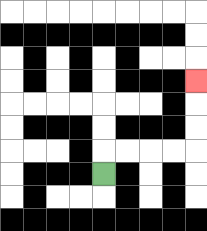{'start': '[4, 7]', 'end': '[8, 3]', 'path_directions': 'U,R,R,R,R,U,U,U', 'path_coordinates': '[[4, 7], [4, 6], [5, 6], [6, 6], [7, 6], [8, 6], [8, 5], [8, 4], [8, 3]]'}